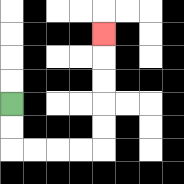{'start': '[0, 4]', 'end': '[4, 1]', 'path_directions': 'D,D,R,R,R,R,U,U,U,U,U', 'path_coordinates': '[[0, 4], [0, 5], [0, 6], [1, 6], [2, 6], [3, 6], [4, 6], [4, 5], [4, 4], [4, 3], [4, 2], [4, 1]]'}